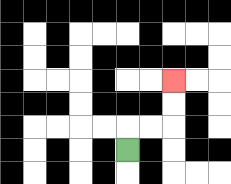{'start': '[5, 6]', 'end': '[7, 3]', 'path_directions': 'U,R,R,U,U', 'path_coordinates': '[[5, 6], [5, 5], [6, 5], [7, 5], [7, 4], [7, 3]]'}